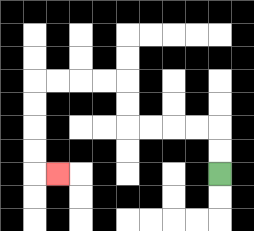{'start': '[9, 7]', 'end': '[2, 7]', 'path_directions': 'U,U,L,L,L,L,U,U,L,L,L,L,D,D,D,D,R', 'path_coordinates': '[[9, 7], [9, 6], [9, 5], [8, 5], [7, 5], [6, 5], [5, 5], [5, 4], [5, 3], [4, 3], [3, 3], [2, 3], [1, 3], [1, 4], [1, 5], [1, 6], [1, 7], [2, 7]]'}